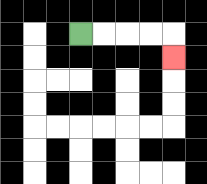{'start': '[3, 1]', 'end': '[7, 2]', 'path_directions': 'R,R,R,R,D', 'path_coordinates': '[[3, 1], [4, 1], [5, 1], [6, 1], [7, 1], [7, 2]]'}